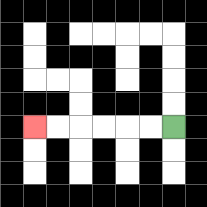{'start': '[7, 5]', 'end': '[1, 5]', 'path_directions': 'L,L,L,L,L,L', 'path_coordinates': '[[7, 5], [6, 5], [5, 5], [4, 5], [3, 5], [2, 5], [1, 5]]'}